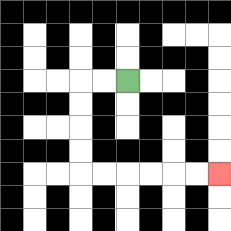{'start': '[5, 3]', 'end': '[9, 7]', 'path_directions': 'L,L,D,D,D,D,R,R,R,R,R,R', 'path_coordinates': '[[5, 3], [4, 3], [3, 3], [3, 4], [3, 5], [3, 6], [3, 7], [4, 7], [5, 7], [6, 7], [7, 7], [8, 7], [9, 7]]'}